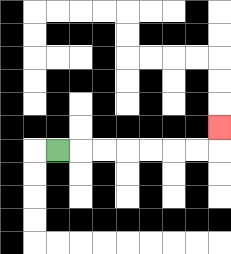{'start': '[2, 6]', 'end': '[9, 5]', 'path_directions': 'R,R,R,R,R,R,R,U', 'path_coordinates': '[[2, 6], [3, 6], [4, 6], [5, 6], [6, 6], [7, 6], [8, 6], [9, 6], [9, 5]]'}